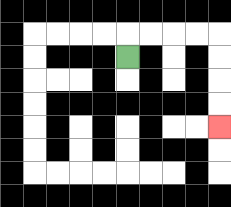{'start': '[5, 2]', 'end': '[9, 5]', 'path_directions': 'U,R,R,R,R,D,D,D,D', 'path_coordinates': '[[5, 2], [5, 1], [6, 1], [7, 1], [8, 1], [9, 1], [9, 2], [9, 3], [9, 4], [9, 5]]'}